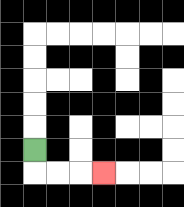{'start': '[1, 6]', 'end': '[4, 7]', 'path_directions': 'D,R,R,R', 'path_coordinates': '[[1, 6], [1, 7], [2, 7], [3, 7], [4, 7]]'}